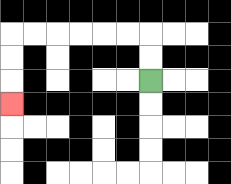{'start': '[6, 3]', 'end': '[0, 4]', 'path_directions': 'U,U,L,L,L,L,L,L,D,D,D', 'path_coordinates': '[[6, 3], [6, 2], [6, 1], [5, 1], [4, 1], [3, 1], [2, 1], [1, 1], [0, 1], [0, 2], [0, 3], [0, 4]]'}